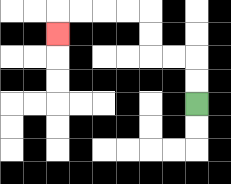{'start': '[8, 4]', 'end': '[2, 1]', 'path_directions': 'U,U,L,L,U,U,L,L,L,L,D', 'path_coordinates': '[[8, 4], [8, 3], [8, 2], [7, 2], [6, 2], [6, 1], [6, 0], [5, 0], [4, 0], [3, 0], [2, 0], [2, 1]]'}